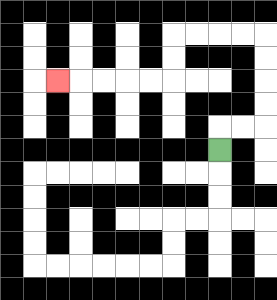{'start': '[9, 6]', 'end': '[2, 3]', 'path_directions': 'U,R,R,U,U,U,U,L,L,L,L,D,D,L,L,L,L,L', 'path_coordinates': '[[9, 6], [9, 5], [10, 5], [11, 5], [11, 4], [11, 3], [11, 2], [11, 1], [10, 1], [9, 1], [8, 1], [7, 1], [7, 2], [7, 3], [6, 3], [5, 3], [4, 3], [3, 3], [2, 3]]'}